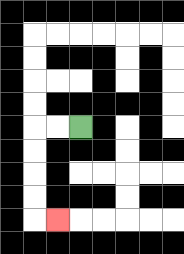{'start': '[3, 5]', 'end': '[2, 9]', 'path_directions': 'L,L,D,D,D,D,R', 'path_coordinates': '[[3, 5], [2, 5], [1, 5], [1, 6], [1, 7], [1, 8], [1, 9], [2, 9]]'}